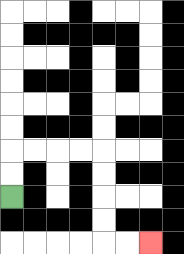{'start': '[0, 8]', 'end': '[6, 10]', 'path_directions': 'U,U,R,R,R,R,D,D,D,D,R,R', 'path_coordinates': '[[0, 8], [0, 7], [0, 6], [1, 6], [2, 6], [3, 6], [4, 6], [4, 7], [4, 8], [4, 9], [4, 10], [5, 10], [6, 10]]'}